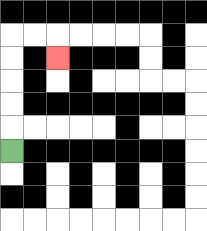{'start': '[0, 6]', 'end': '[2, 2]', 'path_directions': 'U,U,U,U,U,R,R,D', 'path_coordinates': '[[0, 6], [0, 5], [0, 4], [0, 3], [0, 2], [0, 1], [1, 1], [2, 1], [2, 2]]'}